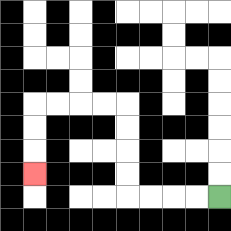{'start': '[9, 8]', 'end': '[1, 7]', 'path_directions': 'L,L,L,L,U,U,U,U,L,L,L,L,D,D,D', 'path_coordinates': '[[9, 8], [8, 8], [7, 8], [6, 8], [5, 8], [5, 7], [5, 6], [5, 5], [5, 4], [4, 4], [3, 4], [2, 4], [1, 4], [1, 5], [1, 6], [1, 7]]'}